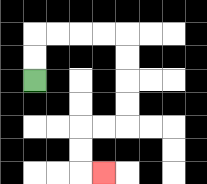{'start': '[1, 3]', 'end': '[4, 7]', 'path_directions': 'U,U,R,R,R,R,D,D,D,D,L,L,D,D,R', 'path_coordinates': '[[1, 3], [1, 2], [1, 1], [2, 1], [3, 1], [4, 1], [5, 1], [5, 2], [5, 3], [5, 4], [5, 5], [4, 5], [3, 5], [3, 6], [3, 7], [4, 7]]'}